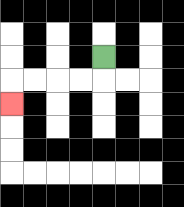{'start': '[4, 2]', 'end': '[0, 4]', 'path_directions': 'D,L,L,L,L,D', 'path_coordinates': '[[4, 2], [4, 3], [3, 3], [2, 3], [1, 3], [0, 3], [0, 4]]'}